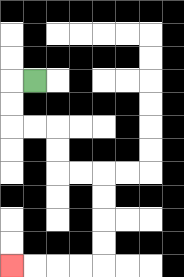{'start': '[1, 3]', 'end': '[0, 11]', 'path_directions': 'L,D,D,R,R,D,D,R,R,D,D,D,D,L,L,L,L', 'path_coordinates': '[[1, 3], [0, 3], [0, 4], [0, 5], [1, 5], [2, 5], [2, 6], [2, 7], [3, 7], [4, 7], [4, 8], [4, 9], [4, 10], [4, 11], [3, 11], [2, 11], [1, 11], [0, 11]]'}